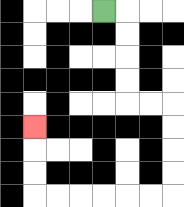{'start': '[4, 0]', 'end': '[1, 5]', 'path_directions': 'R,D,D,D,D,R,R,D,D,D,D,L,L,L,L,L,L,U,U,U', 'path_coordinates': '[[4, 0], [5, 0], [5, 1], [5, 2], [5, 3], [5, 4], [6, 4], [7, 4], [7, 5], [7, 6], [7, 7], [7, 8], [6, 8], [5, 8], [4, 8], [3, 8], [2, 8], [1, 8], [1, 7], [1, 6], [1, 5]]'}